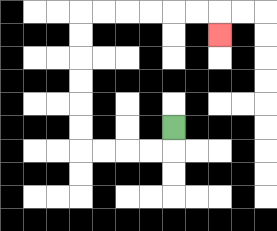{'start': '[7, 5]', 'end': '[9, 1]', 'path_directions': 'D,L,L,L,L,U,U,U,U,U,U,R,R,R,R,R,R,D', 'path_coordinates': '[[7, 5], [7, 6], [6, 6], [5, 6], [4, 6], [3, 6], [3, 5], [3, 4], [3, 3], [3, 2], [3, 1], [3, 0], [4, 0], [5, 0], [6, 0], [7, 0], [8, 0], [9, 0], [9, 1]]'}